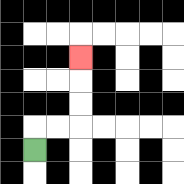{'start': '[1, 6]', 'end': '[3, 2]', 'path_directions': 'U,R,R,U,U,U', 'path_coordinates': '[[1, 6], [1, 5], [2, 5], [3, 5], [3, 4], [3, 3], [3, 2]]'}